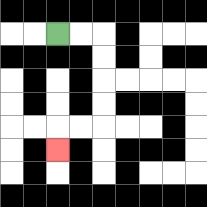{'start': '[2, 1]', 'end': '[2, 6]', 'path_directions': 'R,R,D,D,D,D,L,L,D', 'path_coordinates': '[[2, 1], [3, 1], [4, 1], [4, 2], [4, 3], [4, 4], [4, 5], [3, 5], [2, 5], [2, 6]]'}